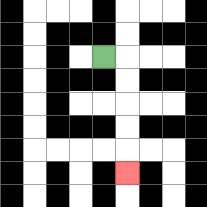{'start': '[4, 2]', 'end': '[5, 7]', 'path_directions': 'R,D,D,D,D,D', 'path_coordinates': '[[4, 2], [5, 2], [5, 3], [5, 4], [5, 5], [5, 6], [5, 7]]'}